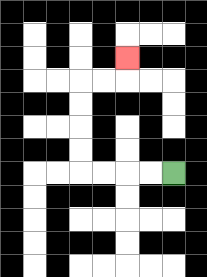{'start': '[7, 7]', 'end': '[5, 2]', 'path_directions': 'L,L,L,L,U,U,U,U,R,R,U', 'path_coordinates': '[[7, 7], [6, 7], [5, 7], [4, 7], [3, 7], [3, 6], [3, 5], [3, 4], [3, 3], [4, 3], [5, 3], [5, 2]]'}